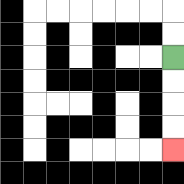{'start': '[7, 2]', 'end': '[7, 6]', 'path_directions': 'D,D,D,D', 'path_coordinates': '[[7, 2], [7, 3], [7, 4], [7, 5], [7, 6]]'}